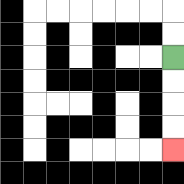{'start': '[7, 2]', 'end': '[7, 6]', 'path_directions': 'D,D,D,D', 'path_coordinates': '[[7, 2], [7, 3], [7, 4], [7, 5], [7, 6]]'}